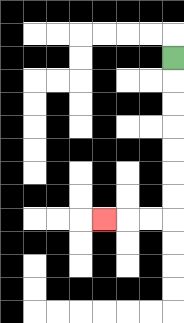{'start': '[7, 2]', 'end': '[4, 9]', 'path_directions': 'D,D,D,D,D,D,D,L,L,L', 'path_coordinates': '[[7, 2], [7, 3], [7, 4], [7, 5], [7, 6], [7, 7], [7, 8], [7, 9], [6, 9], [5, 9], [4, 9]]'}